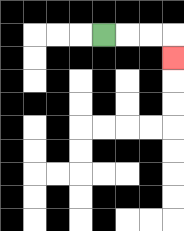{'start': '[4, 1]', 'end': '[7, 2]', 'path_directions': 'R,R,R,D', 'path_coordinates': '[[4, 1], [5, 1], [6, 1], [7, 1], [7, 2]]'}